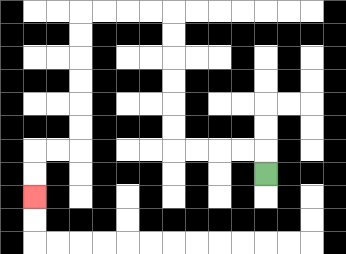{'start': '[11, 7]', 'end': '[1, 8]', 'path_directions': 'U,L,L,L,L,U,U,U,U,U,U,L,L,L,L,D,D,D,D,D,D,L,L,D,D', 'path_coordinates': '[[11, 7], [11, 6], [10, 6], [9, 6], [8, 6], [7, 6], [7, 5], [7, 4], [7, 3], [7, 2], [7, 1], [7, 0], [6, 0], [5, 0], [4, 0], [3, 0], [3, 1], [3, 2], [3, 3], [3, 4], [3, 5], [3, 6], [2, 6], [1, 6], [1, 7], [1, 8]]'}